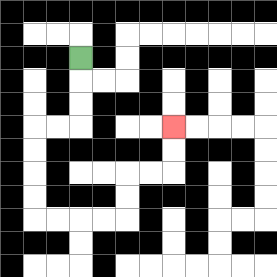{'start': '[3, 2]', 'end': '[7, 5]', 'path_directions': 'D,D,D,L,L,D,D,D,D,R,R,R,R,U,U,R,R,U,U', 'path_coordinates': '[[3, 2], [3, 3], [3, 4], [3, 5], [2, 5], [1, 5], [1, 6], [1, 7], [1, 8], [1, 9], [2, 9], [3, 9], [4, 9], [5, 9], [5, 8], [5, 7], [6, 7], [7, 7], [7, 6], [7, 5]]'}